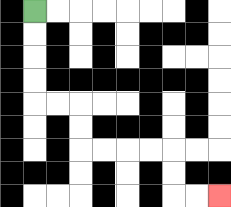{'start': '[1, 0]', 'end': '[9, 8]', 'path_directions': 'D,D,D,D,R,R,D,D,R,R,R,R,D,D,R,R', 'path_coordinates': '[[1, 0], [1, 1], [1, 2], [1, 3], [1, 4], [2, 4], [3, 4], [3, 5], [3, 6], [4, 6], [5, 6], [6, 6], [7, 6], [7, 7], [7, 8], [8, 8], [9, 8]]'}